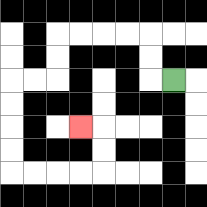{'start': '[7, 3]', 'end': '[3, 5]', 'path_directions': 'L,U,U,L,L,L,L,D,D,L,L,D,D,D,D,R,R,R,R,U,U,L', 'path_coordinates': '[[7, 3], [6, 3], [6, 2], [6, 1], [5, 1], [4, 1], [3, 1], [2, 1], [2, 2], [2, 3], [1, 3], [0, 3], [0, 4], [0, 5], [0, 6], [0, 7], [1, 7], [2, 7], [3, 7], [4, 7], [4, 6], [4, 5], [3, 5]]'}